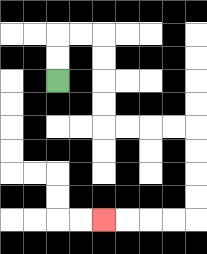{'start': '[2, 3]', 'end': '[4, 9]', 'path_directions': 'U,U,R,R,D,D,D,D,R,R,R,R,D,D,D,D,L,L,L,L', 'path_coordinates': '[[2, 3], [2, 2], [2, 1], [3, 1], [4, 1], [4, 2], [4, 3], [4, 4], [4, 5], [5, 5], [6, 5], [7, 5], [8, 5], [8, 6], [8, 7], [8, 8], [8, 9], [7, 9], [6, 9], [5, 9], [4, 9]]'}